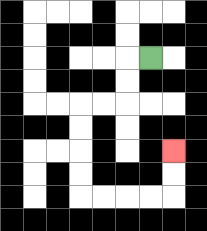{'start': '[6, 2]', 'end': '[7, 6]', 'path_directions': 'L,D,D,L,L,D,D,D,D,R,R,R,R,U,U', 'path_coordinates': '[[6, 2], [5, 2], [5, 3], [5, 4], [4, 4], [3, 4], [3, 5], [3, 6], [3, 7], [3, 8], [4, 8], [5, 8], [6, 8], [7, 8], [7, 7], [7, 6]]'}